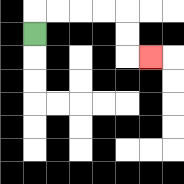{'start': '[1, 1]', 'end': '[6, 2]', 'path_directions': 'U,R,R,R,R,D,D,R', 'path_coordinates': '[[1, 1], [1, 0], [2, 0], [3, 0], [4, 0], [5, 0], [5, 1], [5, 2], [6, 2]]'}